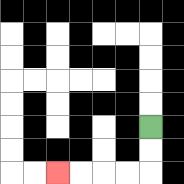{'start': '[6, 5]', 'end': '[2, 7]', 'path_directions': 'D,D,L,L,L,L', 'path_coordinates': '[[6, 5], [6, 6], [6, 7], [5, 7], [4, 7], [3, 7], [2, 7]]'}